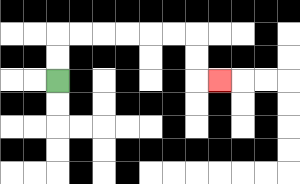{'start': '[2, 3]', 'end': '[9, 3]', 'path_directions': 'U,U,R,R,R,R,R,R,D,D,R', 'path_coordinates': '[[2, 3], [2, 2], [2, 1], [3, 1], [4, 1], [5, 1], [6, 1], [7, 1], [8, 1], [8, 2], [8, 3], [9, 3]]'}